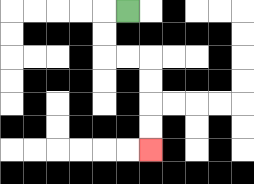{'start': '[5, 0]', 'end': '[6, 6]', 'path_directions': 'L,D,D,R,R,D,D,D,D', 'path_coordinates': '[[5, 0], [4, 0], [4, 1], [4, 2], [5, 2], [6, 2], [6, 3], [6, 4], [6, 5], [6, 6]]'}